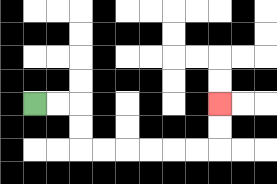{'start': '[1, 4]', 'end': '[9, 4]', 'path_directions': 'R,R,D,D,R,R,R,R,R,R,U,U', 'path_coordinates': '[[1, 4], [2, 4], [3, 4], [3, 5], [3, 6], [4, 6], [5, 6], [6, 6], [7, 6], [8, 6], [9, 6], [9, 5], [9, 4]]'}